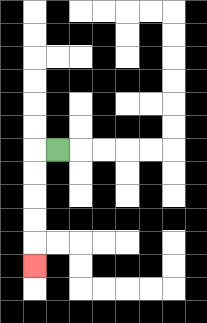{'start': '[2, 6]', 'end': '[1, 11]', 'path_directions': 'L,D,D,D,D,D', 'path_coordinates': '[[2, 6], [1, 6], [1, 7], [1, 8], [1, 9], [1, 10], [1, 11]]'}